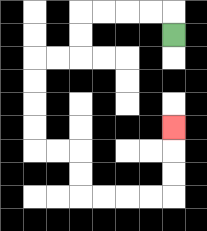{'start': '[7, 1]', 'end': '[7, 5]', 'path_directions': 'U,L,L,L,L,D,D,L,L,D,D,D,D,R,R,D,D,R,R,R,R,U,U,U', 'path_coordinates': '[[7, 1], [7, 0], [6, 0], [5, 0], [4, 0], [3, 0], [3, 1], [3, 2], [2, 2], [1, 2], [1, 3], [1, 4], [1, 5], [1, 6], [2, 6], [3, 6], [3, 7], [3, 8], [4, 8], [5, 8], [6, 8], [7, 8], [7, 7], [7, 6], [7, 5]]'}